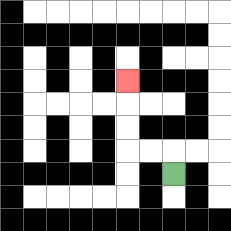{'start': '[7, 7]', 'end': '[5, 3]', 'path_directions': 'U,L,L,U,U,U', 'path_coordinates': '[[7, 7], [7, 6], [6, 6], [5, 6], [5, 5], [5, 4], [5, 3]]'}